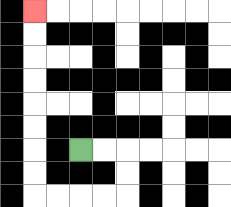{'start': '[3, 6]', 'end': '[1, 0]', 'path_directions': 'R,R,D,D,L,L,L,L,U,U,U,U,U,U,U,U', 'path_coordinates': '[[3, 6], [4, 6], [5, 6], [5, 7], [5, 8], [4, 8], [3, 8], [2, 8], [1, 8], [1, 7], [1, 6], [1, 5], [1, 4], [1, 3], [1, 2], [1, 1], [1, 0]]'}